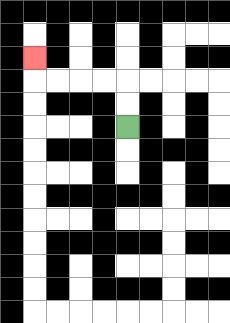{'start': '[5, 5]', 'end': '[1, 2]', 'path_directions': 'U,U,L,L,L,L,U', 'path_coordinates': '[[5, 5], [5, 4], [5, 3], [4, 3], [3, 3], [2, 3], [1, 3], [1, 2]]'}